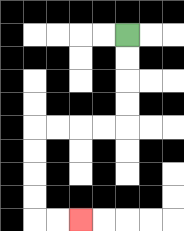{'start': '[5, 1]', 'end': '[3, 9]', 'path_directions': 'D,D,D,D,L,L,L,L,D,D,D,D,R,R', 'path_coordinates': '[[5, 1], [5, 2], [5, 3], [5, 4], [5, 5], [4, 5], [3, 5], [2, 5], [1, 5], [1, 6], [1, 7], [1, 8], [1, 9], [2, 9], [3, 9]]'}